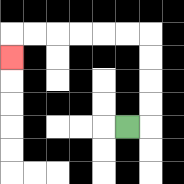{'start': '[5, 5]', 'end': '[0, 2]', 'path_directions': 'R,U,U,U,U,L,L,L,L,L,L,D', 'path_coordinates': '[[5, 5], [6, 5], [6, 4], [6, 3], [6, 2], [6, 1], [5, 1], [4, 1], [3, 1], [2, 1], [1, 1], [0, 1], [0, 2]]'}